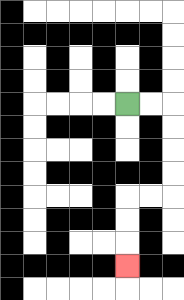{'start': '[5, 4]', 'end': '[5, 11]', 'path_directions': 'R,R,D,D,D,D,L,L,D,D,D', 'path_coordinates': '[[5, 4], [6, 4], [7, 4], [7, 5], [7, 6], [7, 7], [7, 8], [6, 8], [5, 8], [5, 9], [5, 10], [5, 11]]'}